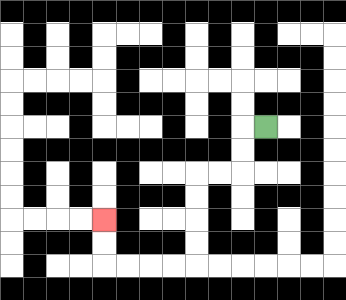{'start': '[11, 5]', 'end': '[4, 9]', 'path_directions': 'L,D,D,L,L,D,D,D,D,L,L,L,L,U,U', 'path_coordinates': '[[11, 5], [10, 5], [10, 6], [10, 7], [9, 7], [8, 7], [8, 8], [8, 9], [8, 10], [8, 11], [7, 11], [6, 11], [5, 11], [4, 11], [4, 10], [4, 9]]'}